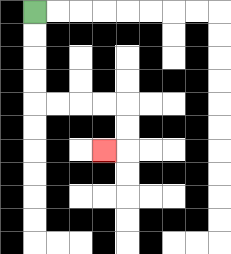{'start': '[1, 0]', 'end': '[4, 6]', 'path_directions': 'D,D,D,D,R,R,R,R,D,D,L', 'path_coordinates': '[[1, 0], [1, 1], [1, 2], [1, 3], [1, 4], [2, 4], [3, 4], [4, 4], [5, 4], [5, 5], [5, 6], [4, 6]]'}